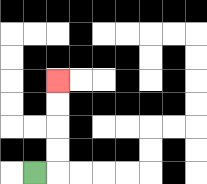{'start': '[1, 7]', 'end': '[2, 3]', 'path_directions': 'R,U,U,U,U', 'path_coordinates': '[[1, 7], [2, 7], [2, 6], [2, 5], [2, 4], [2, 3]]'}